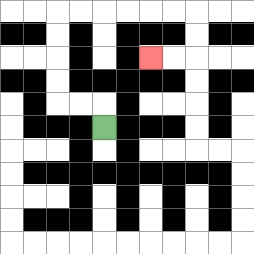{'start': '[4, 5]', 'end': '[6, 2]', 'path_directions': 'U,L,L,U,U,U,U,R,R,R,R,R,R,D,D,L,L', 'path_coordinates': '[[4, 5], [4, 4], [3, 4], [2, 4], [2, 3], [2, 2], [2, 1], [2, 0], [3, 0], [4, 0], [5, 0], [6, 0], [7, 0], [8, 0], [8, 1], [8, 2], [7, 2], [6, 2]]'}